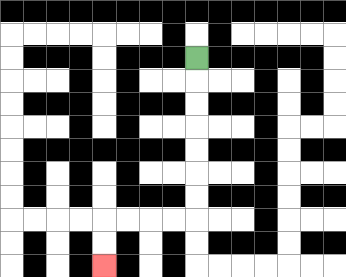{'start': '[8, 2]', 'end': '[4, 11]', 'path_directions': 'D,D,D,D,D,D,D,L,L,L,L,D,D', 'path_coordinates': '[[8, 2], [8, 3], [8, 4], [8, 5], [8, 6], [8, 7], [8, 8], [8, 9], [7, 9], [6, 9], [5, 9], [4, 9], [4, 10], [4, 11]]'}